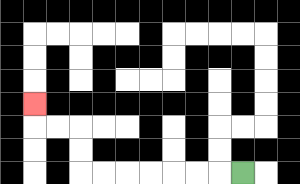{'start': '[10, 7]', 'end': '[1, 4]', 'path_directions': 'L,L,L,L,L,L,L,U,U,L,L,U', 'path_coordinates': '[[10, 7], [9, 7], [8, 7], [7, 7], [6, 7], [5, 7], [4, 7], [3, 7], [3, 6], [3, 5], [2, 5], [1, 5], [1, 4]]'}